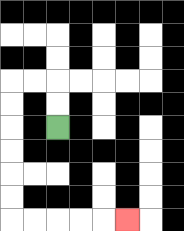{'start': '[2, 5]', 'end': '[5, 9]', 'path_directions': 'U,U,L,L,D,D,D,D,D,D,R,R,R,R,R', 'path_coordinates': '[[2, 5], [2, 4], [2, 3], [1, 3], [0, 3], [0, 4], [0, 5], [0, 6], [0, 7], [0, 8], [0, 9], [1, 9], [2, 9], [3, 9], [4, 9], [5, 9]]'}